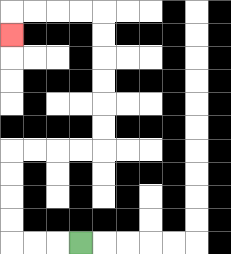{'start': '[3, 10]', 'end': '[0, 1]', 'path_directions': 'L,L,L,U,U,U,U,R,R,R,R,U,U,U,U,U,U,L,L,L,L,D', 'path_coordinates': '[[3, 10], [2, 10], [1, 10], [0, 10], [0, 9], [0, 8], [0, 7], [0, 6], [1, 6], [2, 6], [3, 6], [4, 6], [4, 5], [4, 4], [4, 3], [4, 2], [4, 1], [4, 0], [3, 0], [2, 0], [1, 0], [0, 0], [0, 1]]'}